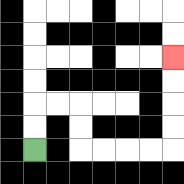{'start': '[1, 6]', 'end': '[7, 2]', 'path_directions': 'U,U,R,R,D,D,R,R,R,R,U,U,U,U', 'path_coordinates': '[[1, 6], [1, 5], [1, 4], [2, 4], [3, 4], [3, 5], [3, 6], [4, 6], [5, 6], [6, 6], [7, 6], [7, 5], [7, 4], [7, 3], [7, 2]]'}